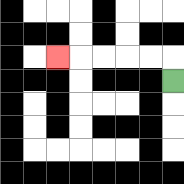{'start': '[7, 3]', 'end': '[2, 2]', 'path_directions': 'U,L,L,L,L,L', 'path_coordinates': '[[7, 3], [7, 2], [6, 2], [5, 2], [4, 2], [3, 2], [2, 2]]'}